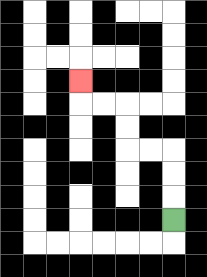{'start': '[7, 9]', 'end': '[3, 3]', 'path_directions': 'U,U,U,L,L,U,U,L,L,U', 'path_coordinates': '[[7, 9], [7, 8], [7, 7], [7, 6], [6, 6], [5, 6], [5, 5], [5, 4], [4, 4], [3, 4], [3, 3]]'}